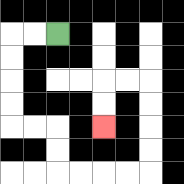{'start': '[2, 1]', 'end': '[4, 5]', 'path_directions': 'L,L,D,D,D,D,R,R,D,D,R,R,R,R,U,U,U,U,L,L,D,D', 'path_coordinates': '[[2, 1], [1, 1], [0, 1], [0, 2], [0, 3], [0, 4], [0, 5], [1, 5], [2, 5], [2, 6], [2, 7], [3, 7], [4, 7], [5, 7], [6, 7], [6, 6], [6, 5], [6, 4], [6, 3], [5, 3], [4, 3], [4, 4], [4, 5]]'}